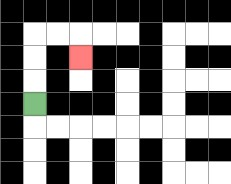{'start': '[1, 4]', 'end': '[3, 2]', 'path_directions': 'U,U,U,R,R,D', 'path_coordinates': '[[1, 4], [1, 3], [1, 2], [1, 1], [2, 1], [3, 1], [3, 2]]'}